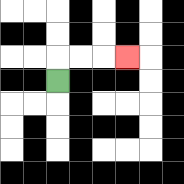{'start': '[2, 3]', 'end': '[5, 2]', 'path_directions': 'U,R,R,R', 'path_coordinates': '[[2, 3], [2, 2], [3, 2], [4, 2], [5, 2]]'}